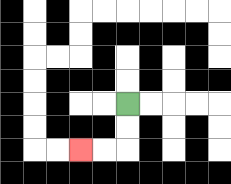{'start': '[5, 4]', 'end': '[3, 6]', 'path_directions': 'D,D,L,L', 'path_coordinates': '[[5, 4], [5, 5], [5, 6], [4, 6], [3, 6]]'}